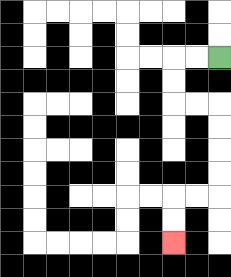{'start': '[9, 2]', 'end': '[7, 10]', 'path_directions': 'L,L,D,D,R,R,D,D,D,D,L,L,D,D', 'path_coordinates': '[[9, 2], [8, 2], [7, 2], [7, 3], [7, 4], [8, 4], [9, 4], [9, 5], [9, 6], [9, 7], [9, 8], [8, 8], [7, 8], [7, 9], [7, 10]]'}